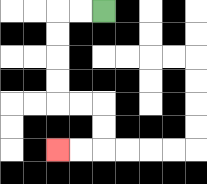{'start': '[4, 0]', 'end': '[2, 6]', 'path_directions': 'L,L,D,D,D,D,R,R,D,D,L,L', 'path_coordinates': '[[4, 0], [3, 0], [2, 0], [2, 1], [2, 2], [2, 3], [2, 4], [3, 4], [4, 4], [4, 5], [4, 6], [3, 6], [2, 6]]'}